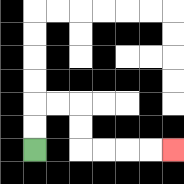{'start': '[1, 6]', 'end': '[7, 6]', 'path_directions': 'U,U,R,R,D,D,R,R,R,R', 'path_coordinates': '[[1, 6], [1, 5], [1, 4], [2, 4], [3, 4], [3, 5], [3, 6], [4, 6], [5, 6], [6, 6], [7, 6]]'}